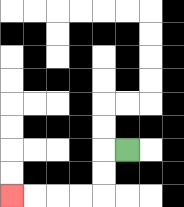{'start': '[5, 6]', 'end': '[0, 8]', 'path_directions': 'L,D,D,L,L,L,L', 'path_coordinates': '[[5, 6], [4, 6], [4, 7], [4, 8], [3, 8], [2, 8], [1, 8], [0, 8]]'}